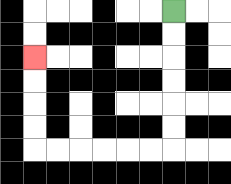{'start': '[7, 0]', 'end': '[1, 2]', 'path_directions': 'D,D,D,D,D,D,L,L,L,L,L,L,U,U,U,U', 'path_coordinates': '[[7, 0], [7, 1], [7, 2], [7, 3], [7, 4], [7, 5], [7, 6], [6, 6], [5, 6], [4, 6], [3, 6], [2, 6], [1, 6], [1, 5], [1, 4], [1, 3], [1, 2]]'}